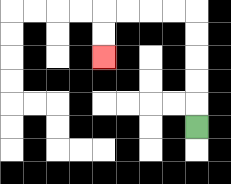{'start': '[8, 5]', 'end': '[4, 2]', 'path_directions': 'U,U,U,U,U,L,L,L,L,D,D', 'path_coordinates': '[[8, 5], [8, 4], [8, 3], [8, 2], [8, 1], [8, 0], [7, 0], [6, 0], [5, 0], [4, 0], [4, 1], [4, 2]]'}